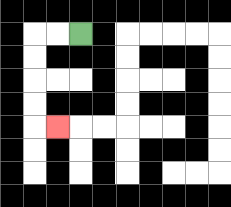{'start': '[3, 1]', 'end': '[2, 5]', 'path_directions': 'L,L,D,D,D,D,R', 'path_coordinates': '[[3, 1], [2, 1], [1, 1], [1, 2], [1, 3], [1, 4], [1, 5], [2, 5]]'}